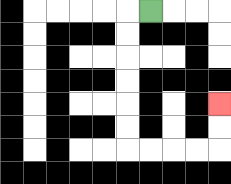{'start': '[6, 0]', 'end': '[9, 4]', 'path_directions': 'L,D,D,D,D,D,D,R,R,R,R,U,U', 'path_coordinates': '[[6, 0], [5, 0], [5, 1], [5, 2], [5, 3], [5, 4], [5, 5], [5, 6], [6, 6], [7, 6], [8, 6], [9, 6], [9, 5], [9, 4]]'}